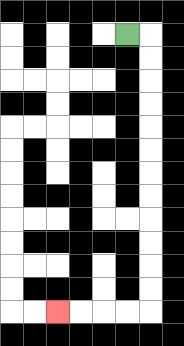{'start': '[5, 1]', 'end': '[2, 13]', 'path_directions': 'R,D,D,D,D,D,D,D,D,D,D,D,D,L,L,L,L', 'path_coordinates': '[[5, 1], [6, 1], [6, 2], [6, 3], [6, 4], [6, 5], [6, 6], [6, 7], [6, 8], [6, 9], [6, 10], [6, 11], [6, 12], [6, 13], [5, 13], [4, 13], [3, 13], [2, 13]]'}